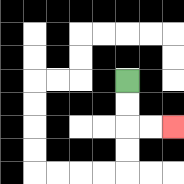{'start': '[5, 3]', 'end': '[7, 5]', 'path_directions': 'D,D,R,R', 'path_coordinates': '[[5, 3], [5, 4], [5, 5], [6, 5], [7, 5]]'}